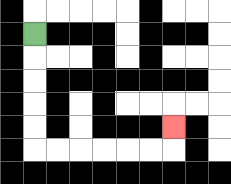{'start': '[1, 1]', 'end': '[7, 5]', 'path_directions': 'D,D,D,D,D,R,R,R,R,R,R,U', 'path_coordinates': '[[1, 1], [1, 2], [1, 3], [1, 4], [1, 5], [1, 6], [2, 6], [3, 6], [4, 6], [5, 6], [6, 6], [7, 6], [7, 5]]'}